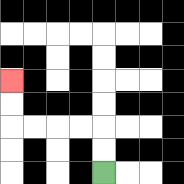{'start': '[4, 7]', 'end': '[0, 3]', 'path_directions': 'U,U,L,L,L,L,U,U', 'path_coordinates': '[[4, 7], [4, 6], [4, 5], [3, 5], [2, 5], [1, 5], [0, 5], [0, 4], [0, 3]]'}